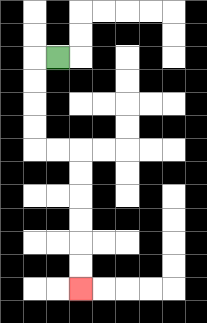{'start': '[2, 2]', 'end': '[3, 12]', 'path_directions': 'L,D,D,D,D,R,R,D,D,D,D,D,D', 'path_coordinates': '[[2, 2], [1, 2], [1, 3], [1, 4], [1, 5], [1, 6], [2, 6], [3, 6], [3, 7], [3, 8], [3, 9], [3, 10], [3, 11], [3, 12]]'}